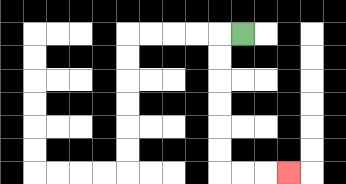{'start': '[10, 1]', 'end': '[12, 7]', 'path_directions': 'L,D,D,D,D,D,D,R,R,R', 'path_coordinates': '[[10, 1], [9, 1], [9, 2], [9, 3], [9, 4], [9, 5], [9, 6], [9, 7], [10, 7], [11, 7], [12, 7]]'}